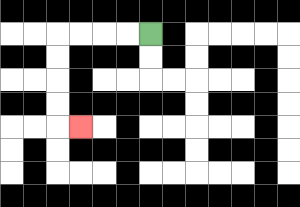{'start': '[6, 1]', 'end': '[3, 5]', 'path_directions': 'L,L,L,L,D,D,D,D,R', 'path_coordinates': '[[6, 1], [5, 1], [4, 1], [3, 1], [2, 1], [2, 2], [2, 3], [2, 4], [2, 5], [3, 5]]'}